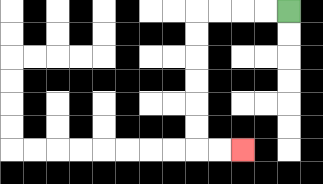{'start': '[12, 0]', 'end': '[10, 6]', 'path_directions': 'L,L,L,L,D,D,D,D,D,D,R,R', 'path_coordinates': '[[12, 0], [11, 0], [10, 0], [9, 0], [8, 0], [8, 1], [8, 2], [8, 3], [8, 4], [8, 5], [8, 6], [9, 6], [10, 6]]'}